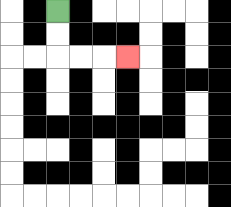{'start': '[2, 0]', 'end': '[5, 2]', 'path_directions': 'D,D,R,R,R', 'path_coordinates': '[[2, 0], [2, 1], [2, 2], [3, 2], [4, 2], [5, 2]]'}